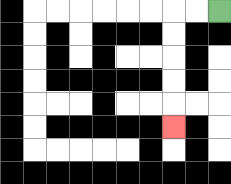{'start': '[9, 0]', 'end': '[7, 5]', 'path_directions': 'L,L,D,D,D,D,D', 'path_coordinates': '[[9, 0], [8, 0], [7, 0], [7, 1], [7, 2], [7, 3], [7, 4], [7, 5]]'}